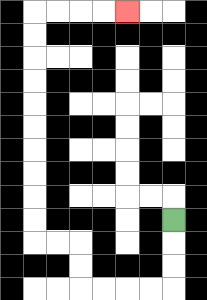{'start': '[7, 9]', 'end': '[5, 0]', 'path_directions': 'D,D,D,L,L,L,L,U,U,L,L,U,U,U,U,U,U,U,U,U,U,R,R,R,R', 'path_coordinates': '[[7, 9], [7, 10], [7, 11], [7, 12], [6, 12], [5, 12], [4, 12], [3, 12], [3, 11], [3, 10], [2, 10], [1, 10], [1, 9], [1, 8], [1, 7], [1, 6], [1, 5], [1, 4], [1, 3], [1, 2], [1, 1], [1, 0], [2, 0], [3, 0], [4, 0], [5, 0]]'}